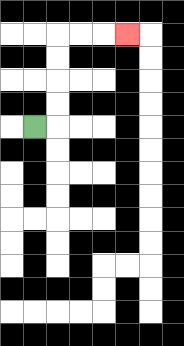{'start': '[1, 5]', 'end': '[5, 1]', 'path_directions': 'R,U,U,U,U,R,R,R', 'path_coordinates': '[[1, 5], [2, 5], [2, 4], [2, 3], [2, 2], [2, 1], [3, 1], [4, 1], [5, 1]]'}